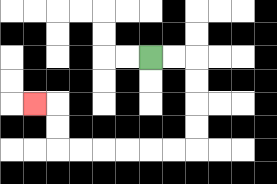{'start': '[6, 2]', 'end': '[1, 4]', 'path_directions': 'R,R,D,D,D,D,L,L,L,L,L,L,U,U,L', 'path_coordinates': '[[6, 2], [7, 2], [8, 2], [8, 3], [8, 4], [8, 5], [8, 6], [7, 6], [6, 6], [5, 6], [4, 6], [3, 6], [2, 6], [2, 5], [2, 4], [1, 4]]'}